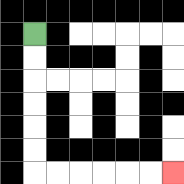{'start': '[1, 1]', 'end': '[7, 7]', 'path_directions': 'D,D,D,D,D,D,R,R,R,R,R,R', 'path_coordinates': '[[1, 1], [1, 2], [1, 3], [1, 4], [1, 5], [1, 6], [1, 7], [2, 7], [3, 7], [4, 7], [5, 7], [6, 7], [7, 7]]'}